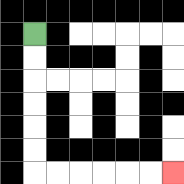{'start': '[1, 1]', 'end': '[7, 7]', 'path_directions': 'D,D,D,D,D,D,R,R,R,R,R,R', 'path_coordinates': '[[1, 1], [1, 2], [1, 3], [1, 4], [1, 5], [1, 6], [1, 7], [2, 7], [3, 7], [4, 7], [5, 7], [6, 7], [7, 7]]'}